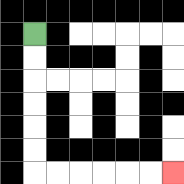{'start': '[1, 1]', 'end': '[7, 7]', 'path_directions': 'D,D,D,D,D,D,R,R,R,R,R,R', 'path_coordinates': '[[1, 1], [1, 2], [1, 3], [1, 4], [1, 5], [1, 6], [1, 7], [2, 7], [3, 7], [4, 7], [5, 7], [6, 7], [7, 7]]'}